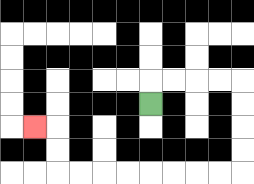{'start': '[6, 4]', 'end': '[1, 5]', 'path_directions': 'U,R,R,R,R,D,D,D,D,L,L,L,L,L,L,L,L,U,U,L', 'path_coordinates': '[[6, 4], [6, 3], [7, 3], [8, 3], [9, 3], [10, 3], [10, 4], [10, 5], [10, 6], [10, 7], [9, 7], [8, 7], [7, 7], [6, 7], [5, 7], [4, 7], [3, 7], [2, 7], [2, 6], [2, 5], [1, 5]]'}